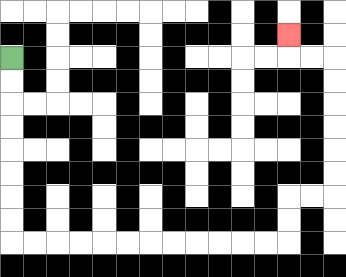{'start': '[0, 2]', 'end': '[12, 1]', 'path_directions': 'D,D,D,D,D,D,D,D,R,R,R,R,R,R,R,R,R,R,R,R,U,U,R,R,U,U,U,U,U,U,L,L,U', 'path_coordinates': '[[0, 2], [0, 3], [0, 4], [0, 5], [0, 6], [0, 7], [0, 8], [0, 9], [0, 10], [1, 10], [2, 10], [3, 10], [4, 10], [5, 10], [6, 10], [7, 10], [8, 10], [9, 10], [10, 10], [11, 10], [12, 10], [12, 9], [12, 8], [13, 8], [14, 8], [14, 7], [14, 6], [14, 5], [14, 4], [14, 3], [14, 2], [13, 2], [12, 2], [12, 1]]'}